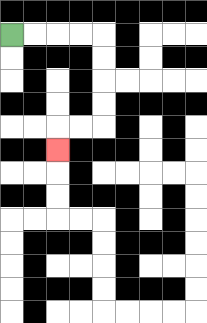{'start': '[0, 1]', 'end': '[2, 6]', 'path_directions': 'R,R,R,R,D,D,D,D,L,L,D', 'path_coordinates': '[[0, 1], [1, 1], [2, 1], [3, 1], [4, 1], [4, 2], [4, 3], [4, 4], [4, 5], [3, 5], [2, 5], [2, 6]]'}